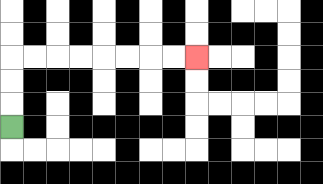{'start': '[0, 5]', 'end': '[8, 2]', 'path_directions': 'U,U,U,R,R,R,R,R,R,R,R', 'path_coordinates': '[[0, 5], [0, 4], [0, 3], [0, 2], [1, 2], [2, 2], [3, 2], [4, 2], [5, 2], [6, 2], [7, 2], [8, 2]]'}